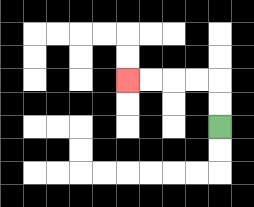{'start': '[9, 5]', 'end': '[5, 3]', 'path_directions': 'U,U,L,L,L,L', 'path_coordinates': '[[9, 5], [9, 4], [9, 3], [8, 3], [7, 3], [6, 3], [5, 3]]'}